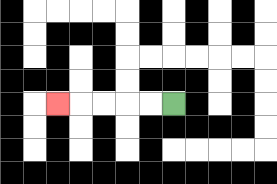{'start': '[7, 4]', 'end': '[2, 4]', 'path_directions': 'L,L,L,L,L', 'path_coordinates': '[[7, 4], [6, 4], [5, 4], [4, 4], [3, 4], [2, 4]]'}